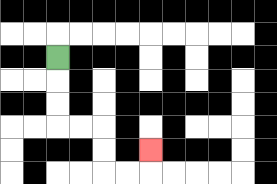{'start': '[2, 2]', 'end': '[6, 6]', 'path_directions': 'D,D,D,R,R,D,D,R,R,U', 'path_coordinates': '[[2, 2], [2, 3], [2, 4], [2, 5], [3, 5], [4, 5], [4, 6], [4, 7], [5, 7], [6, 7], [6, 6]]'}